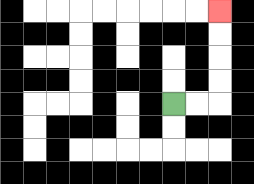{'start': '[7, 4]', 'end': '[9, 0]', 'path_directions': 'R,R,U,U,U,U', 'path_coordinates': '[[7, 4], [8, 4], [9, 4], [9, 3], [9, 2], [9, 1], [9, 0]]'}